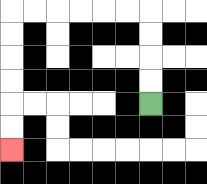{'start': '[6, 4]', 'end': '[0, 6]', 'path_directions': 'U,U,U,U,L,L,L,L,L,L,D,D,D,D,D,D', 'path_coordinates': '[[6, 4], [6, 3], [6, 2], [6, 1], [6, 0], [5, 0], [4, 0], [3, 0], [2, 0], [1, 0], [0, 0], [0, 1], [0, 2], [0, 3], [0, 4], [0, 5], [0, 6]]'}